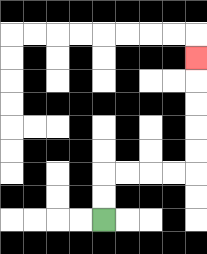{'start': '[4, 9]', 'end': '[8, 2]', 'path_directions': 'U,U,R,R,R,R,U,U,U,U,U', 'path_coordinates': '[[4, 9], [4, 8], [4, 7], [5, 7], [6, 7], [7, 7], [8, 7], [8, 6], [8, 5], [8, 4], [8, 3], [8, 2]]'}